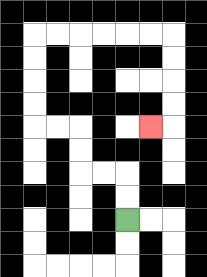{'start': '[5, 9]', 'end': '[6, 5]', 'path_directions': 'U,U,L,L,U,U,L,L,U,U,U,U,R,R,R,R,R,R,D,D,D,D,L', 'path_coordinates': '[[5, 9], [5, 8], [5, 7], [4, 7], [3, 7], [3, 6], [3, 5], [2, 5], [1, 5], [1, 4], [1, 3], [1, 2], [1, 1], [2, 1], [3, 1], [4, 1], [5, 1], [6, 1], [7, 1], [7, 2], [7, 3], [7, 4], [7, 5], [6, 5]]'}